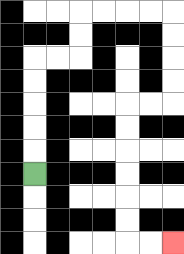{'start': '[1, 7]', 'end': '[7, 10]', 'path_directions': 'U,U,U,U,U,R,R,U,U,R,R,R,R,D,D,D,D,L,L,D,D,D,D,D,D,R,R', 'path_coordinates': '[[1, 7], [1, 6], [1, 5], [1, 4], [1, 3], [1, 2], [2, 2], [3, 2], [3, 1], [3, 0], [4, 0], [5, 0], [6, 0], [7, 0], [7, 1], [7, 2], [7, 3], [7, 4], [6, 4], [5, 4], [5, 5], [5, 6], [5, 7], [5, 8], [5, 9], [5, 10], [6, 10], [7, 10]]'}